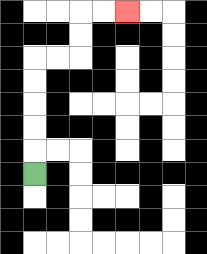{'start': '[1, 7]', 'end': '[5, 0]', 'path_directions': 'U,U,U,U,U,R,R,U,U,R,R', 'path_coordinates': '[[1, 7], [1, 6], [1, 5], [1, 4], [1, 3], [1, 2], [2, 2], [3, 2], [3, 1], [3, 0], [4, 0], [5, 0]]'}